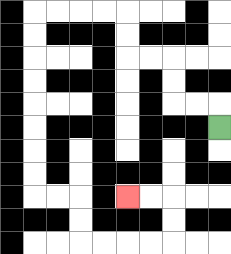{'start': '[9, 5]', 'end': '[5, 8]', 'path_directions': 'U,L,L,U,U,L,L,U,U,L,L,L,L,D,D,D,D,D,D,D,D,R,R,D,D,R,R,R,R,U,U,L,L', 'path_coordinates': '[[9, 5], [9, 4], [8, 4], [7, 4], [7, 3], [7, 2], [6, 2], [5, 2], [5, 1], [5, 0], [4, 0], [3, 0], [2, 0], [1, 0], [1, 1], [1, 2], [1, 3], [1, 4], [1, 5], [1, 6], [1, 7], [1, 8], [2, 8], [3, 8], [3, 9], [3, 10], [4, 10], [5, 10], [6, 10], [7, 10], [7, 9], [7, 8], [6, 8], [5, 8]]'}